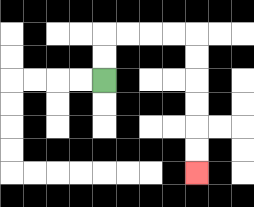{'start': '[4, 3]', 'end': '[8, 7]', 'path_directions': 'U,U,R,R,R,R,D,D,D,D,D,D', 'path_coordinates': '[[4, 3], [4, 2], [4, 1], [5, 1], [6, 1], [7, 1], [8, 1], [8, 2], [8, 3], [8, 4], [8, 5], [8, 6], [8, 7]]'}